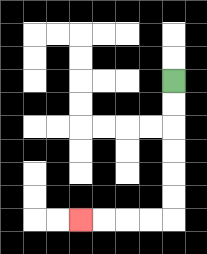{'start': '[7, 3]', 'end': '[3, 9]', 'path_directions': 'D,D,D,D,D,D,L,L,L,L', 'path_coordinates': '[[7, 3], [7, 4], [7, 5], [7, 6], [7, 7], [7, 8], [7, 9], [6, 9], [5, 9], [4, 9], [3, 9]]'}